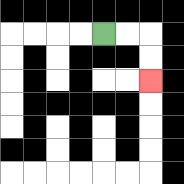{'start': '[4, 1]', 'end': '[6, 3]', 'path_directions': 'R,R,D,D', 'path_coordinates': '[[4, 1], [5, 1], [6, 1], [6, 2], [6, 3]]'}